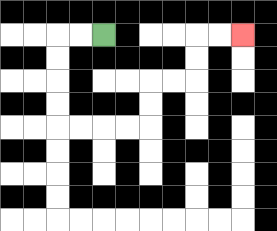{'start': '[4, 1]', 'end': '[10, 1]', 'path_directions': 'L,L,D,D,D,D,R,R,R,R,U,U,R,R,U,U,R,R', 'path_coordinates': '[[4, 1], [3, 1], [2, 1], [2, 2], [2, 3], [2, 4], [2, 5], [3, 5], [4, 5], [5, 5], [6, 5], [6, 4], [6, 3], [7, 3], [8, 3], [8, 2], [8, 1], [9, 1], [10, 1]]'}